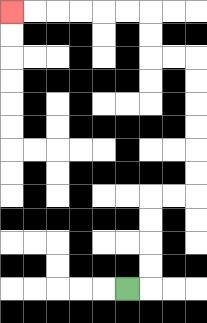{'start': '[5, 12]', 'end': '[0, 0]', 'path_directions': 'R,U,U,U,U,R,R,U,U,U,U,U,U,L,L,U,U,L,L,L,L,L,L', 'path_coordinates': '[[5, 12], [6, 12], [6, 11], [6, 10], [6, 9], [6, 8], [7, 8], [8, 8], [8, 7], [8, 6], [8, 5], [8, 4], [8, 3], [8, 2], [7, 2], [6, 2], [6, 1], [6, 0], [5, 0], [4, 0], [3, 0], [2, 0], [1, 0], [0, 0]]'}